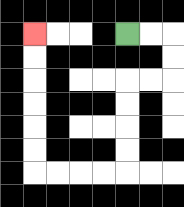{'start': '[5, 1]', 'end': '[1, 1]', 'path_directions': 'R,R,D,D,L,L,D,D,D,D,L,L,L,L,U,U,U,U,U,U', 'path_coordinates': '[[5, 1], [6, 1], [7, 1], [7, 2], [7, 3], [6, 3], [5, 3], [5, 4], [5, 5], [5, 6], [5, 7], [4, 7], [3, 7], [2, 7], [1, 7], [1, 6], [1, 5], [1, 4], [1, 3], [1, 2], [1, 1]]'}